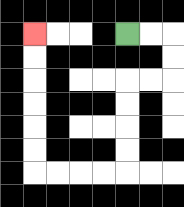{'start': '[5, 1]', 'end': '[1, 1]', 'path_directions': 'R,R,D,D,L,L,D,D,D,D,L,L,L,L,U,U,U,U,U,U', 'path_coordinates': '[[5, 1], [6, 1], [7, 1], [7, 2], [7, 3], [6, 3], [5, 3], [5, 4], [5, 5], [5, 6], [5, 7], [4, 7], [3, 7], [2, 7], [1, 7], [1, 6], [1, 5], [1, 4], [1, 3], [1, 2], [1, 1]]'}